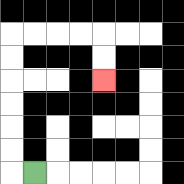{'start': '[1, 7]', 'end': '[4, 3]', 'path_directions': 'L,U,U,U,U,U,U,R,R,R,R,D,D', 'path_coordinates': '[[1, 7], [0, 7], [0, 6], [0, 5], [0, 4], [0, 3], [0, 2], [0, 1], [1, 1], [2, 1], [3, 1], [4, 1], [4, 2], [4, 3]]'}